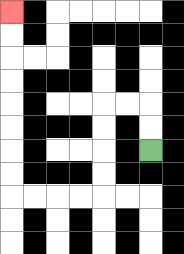{'start': '[6, 6]', 'end': '[0, 0]', 'path_directions': 'U,U,L,L,D,D,D,D,L,L,L,L,U,U,U,U,U,U,U,U', 'path_coordinates': '[[6, 6], [6, 5], [6, 4], [5, 4], [4, 4], [4, 5], [4, 6], [4, 7], [4, 8], [3, 8], [2, 8], [1, 8], [0, 8], [0, 7], [0, 6], [0, 5], [0, 4], [0, 3], [0, 2], [0, 1], [0, 0]]'}